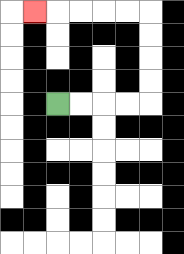{'start': '[2, 4]', 'end': '[1, 0]', 'path_directions': 'R,R,R,R,U,U,U,U,L,L,L,L,L', 'path_coordinates': '[[2, 4], [3, 4], [4, 4], [5, 4], [6, 4], [6, 3], [6, 2], [6, 1], [6, 0], [5, 0], [4, 0], [3, 0], [2, 0], [1, 0]]'}